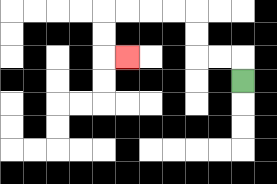{'start': '[10, 3]', 'end': '[5, 2]', 'path_directions': 'U,L,L,U,U,L,L,L,L,D,D,R', 'path_coordinates': '[[10, 3], [10, 2], [9, 2], [8, 2], [8, 1], [8, 0], [7, 0], [6, 0], [5, 0], [4, 0], [4, 1], [4, 2], [5, 2]]'}